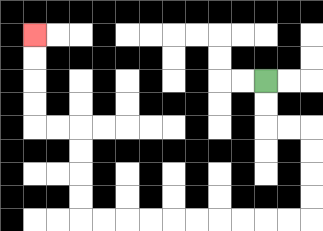{'start': '[11, 3]', 'end': '[1, 1]', 'path_directions': 'D,D,R,R,D,D,D,D,L,L,L,L,L,L,L,L,L,L,U,U,U,U,L,L,U,U,U,U', 'path_coordinates': '[[11, 3], [11, 4], [11, 5], [12, 5], [13, 5], [13, 6], [13, 7], [13, 8], [13, 9], [12, 9], [11, 9], [10, 9], [9, 9], [8, 9], [7, 9], [6, 9], [5, 9], [4, 9], [3, 9], [3, 8], [3, 7], [3, 6], [3, 5], [2, 5], [1, 5], [1, 4], [1, 3], [1, 2], [1, 1]]'}